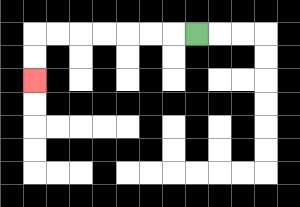{'start': '[8, 1]', 'end': '[1, 3]', 'path_directions': 'L,L,L,L,L,L,L,D,D', 'path_coordinates': '[[8, 1], [7, 1], [6, 1], [5, 1], [4, 1], [3, 1], [2, 1], [1, 1], [1, 2], [1, 3]]'}